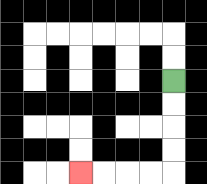{'start': '[7, 3]', 'end': '[3, 7]', 'path_directions': 'D,D,D,D,L,L,L,L', 'path_coordinates': '[[7, 3], [7, 4], [7, 5], [7, 6], [7, 7], [6, 7], [5, 7], [4, 7], [3, 7]]'}